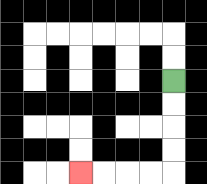{'start': '[7, 3]', 'end': '[3, 7]', 'path_directions': 'D,D,D,D,L,L,L,L', 'path_coordinates': '[[7, 3], [7, 4], [7, 5], [7, 6], [7, 7], [6, 7], [5, 7], [4, 7], [3, 7]]'}